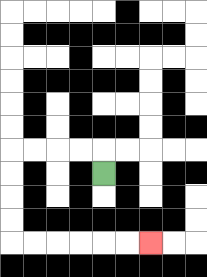{'start': '[4, 7]', 'end': '[6, 10]', 'path_directions': 'U,L,L,L,L,D,D,D,D,R,R,R,R,R,R', 'path_coordinates': '[[4, 7], [4, 6], [3, 6], [2, 6], [1, 6], [0, 6], [0, 7], [0, 8], [0, 9], [0, 10], [1, 10], [2, 10], [3, 10], [4, 10], [5, 10], [6, 10]]'}